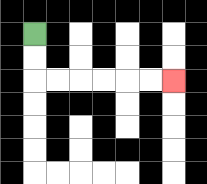{'start': '[1, 1]', 'end': '[7, 3]', 'path_directions': 'D,D,R,R,R,R,R,R', 'path_coordinates': '[[1, 1], [1, 2], [1, 3], [2, 3], [3, 3], [4, 3], [5, 3], [6, 3], [7, 3]]'}